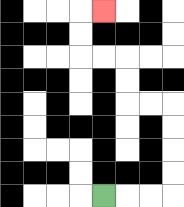{'start': '[4, 8]', 'end': '[4, 0]', 'path_directions': 'R,R,R,U,U,U,U,L,L,U,U,L,L,U,U,R', 'path_coordinates': '[[4, 8], [5, 8], [6, 8], [7, 8], [7, 7], [7, 6], [7, 5], [7, 4], [6, 4], [5, 4], [5, 3], [5, 2], [4, 2], [3, 2], [3, 1], [3, 0], [4, 0]]'}